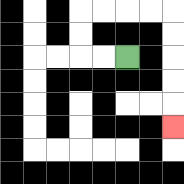{'start': '[5, 2]', 'end': '[7, 5]', 'path_directions': 'L,L,U,U,R,R,R,R,D,D,D,D,D', 'path_coordinates': '[[5, 2], [4, 2], [3, 2], [3, 1], [3, 0], [4, 0], [5, 0], [6, 0], [7, 0], [7, 1], [7, 2], [7, 3], [7, 4], [7, 5]]'}